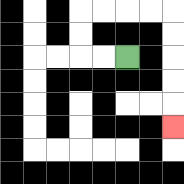{'start': '[5, 2]', 'end': '[7, 5]', 'path_directions': 'L,L,U,U,R,R,R,R,D,D,D,D,D', 'path_coordinates': '[[5, 2], [4, 2], [3, 2], [3, 1], [3, 0], [4, 0], [5, 0], [6, 0], [7, 0], [7, 1], [7, 2], [7, 3], [7, 4], [7, 5]]'}